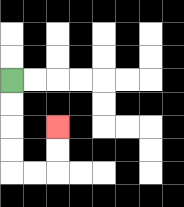{'start': '[0, 3]', 'end': '[2, 5]', 'path_directions': 'D,D,D,D,R,R,U,U', 'path_coordinates': '[[0, 3], [0, 4], [0, 5], [0, 6], [0, 7], [1, 7], [2, 7], [2, 6], [2, 5]]'}